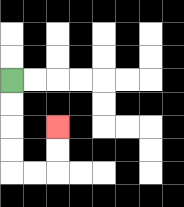{'start': '[0, 3]', 'end': '[2, 5]', 'path_directions': 'D,D,D,D,R,R,U,U', 'path_coordinates': '[[0, 3], [0, 4], [0, 5], [0, 6], [0, 7], [1, 7], [2, 7], [2, 6], [2, 5]]'}